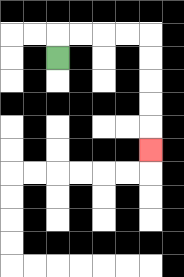{'start': '[2, 2]', 'end': '[6, 6]', 'path_directions': 'U,R,R,R,R,D,D,D,D,D', 'path_coordinates': '[[2, 2], [2, 1], [3, 1], [4, 1], [5, 1], [6, 1], [6, 2], [6, 3], [6, 4], [6, 5], [6, 6]]'}